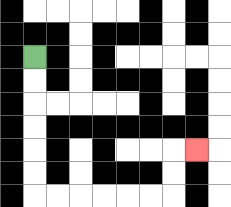{'start': '[1, 2]', 'end': '[8, 6]', 'path_directions': 'D,D,D,D,D,D,R,R,R,R,R,R,U,U,R', 'path_coordinates': '[[1, 2], [1, 3], [1, 4], [1, 5], [1, 6], [1, 7], [1, 8], [2, 8], [3, 8], [4, 8], [5, 8], [6, 8], [7, 8], [7, 7], [7, 6], [8, 6]]'}